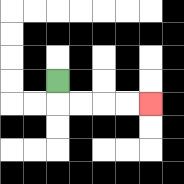{'start': '[2, 3]', 'end': '[6, 4]', 'path_directions': 'D,R,R,R,R', 'path_coordinates': '[[2, 3], [2, 4], [3, 4], [4, 4], [5, 4], [6, 4]]'}